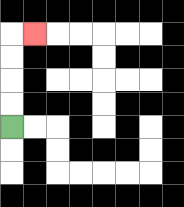{'start': '[0, 5]', 'end': '[1, 1]', 'path_directions': 'U,U,U,U,R', 'path_coordinates': '[[0, 5], [0, 4], [0, 3], [0, 2], [0, 1], [1, 1]]'}